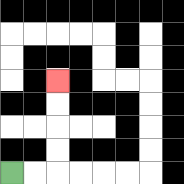{'start': '[0, 7]', 'end': '[2, 3]', 'path_directions': 'R,R,U,U,U,U', 'path_coordinates': '[[0, 7], [1, 7], [2, 7], [2, 6], [2, 5], [2, 4], [2, 3]]'}